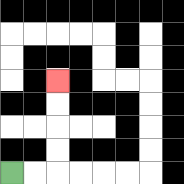{'start': '[0, 7]', 'end': '[2, 3]', 'path_directions': 'R,R,U,U,U,U', 'path_coordinates': '[[0, 7], [1, 7], [2, 7], [2, 6], [2, 5], [2, 4], [2, 3]]'}